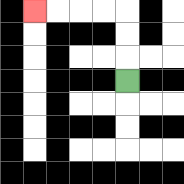{'start': '[5, 3]', 'end': '[1, 0]', 'path_directions': 'U,U,U,L,L,L,L', 'path_coordinates': '[[5, 3], [5, 2], [5, 1], [5, 0], [4, 0], [3, 0], [2, 0], [1, 0]]'}